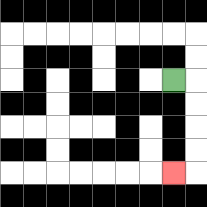{'start': '[7, 3]', 'end': '[7, 7]', 'path_directions': 'R,D,D,D,D,L', 'path_coordinates': '[[7, 3], [8, 3], [8, 4], [8, 5], [8, 6], [8, 7], [7, 7]]'}